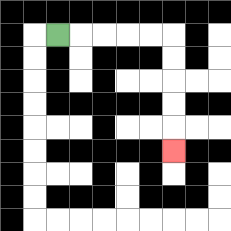{'start': '[2, 1]', 'end': '[7, 6]', 'path_directions': 'R,R,R,R,R,D,D,D,D,D', 'path_coordinates': '[[2, 1], [3, 1], [4, 1], [5, 1], [6, 1], [7, 1], [7, 2], [7, 3], [7, 4], [7, 5], [7, 6]]'}